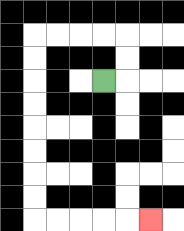{'start': '[4, 3]', 'end': '[6, 9]', 'path_directions': 'R,U,U,L,L,L,L,D,D,D,D,D,D,D,D,R,R,R,R,R', 'path_coordinates': '[[4, 3], [5, 3], [5, 2], [5, 1], [4, 1], [3, 1], [2, 1], [1, 1], [1, 2], [1, 3], [1, 4], [1, 5], [1, 6], [1, 7], [1, 8], [1, 9], [2, 9], [3, 9], [4, 9], [5, 9], [6, 9]]'}